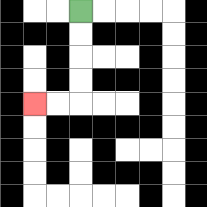{'start': '[3, 0]', 'end': '[1, 4]', 'path_directions': 'D,D,D,D,L,L', 'path_coordinates': '[[3, 0], [3, 1], [3, 2], [3, 3], [3, 4], [2, 4], [1, 4]]'}